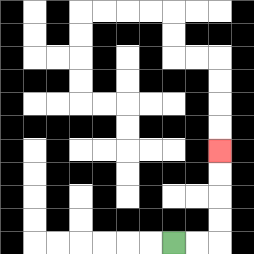{'start': '[7, 10]', 'end': '[9, 6]', 'path_directions': 'R,R,U,U,U,U', 'path_coordinates': '[[7, 10], [8, 10], [9, 10], [9, 9], [9, 8], [9, 7], [9, 6]]'}